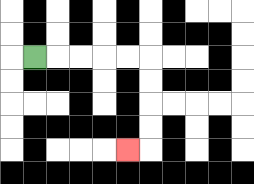{'start': '[1, 2]', 'end': '[5, 6]', 'path_directions': 'R,R,R,R,R,D,D,D,D,L', 'path_coordinates': '[[1, 2], [2, 2], [3, 2], [4, 2], [5, 2], [6, 2], [6, 3], [6, 4], [6, 5], [6, 6], [5, 6]]'}